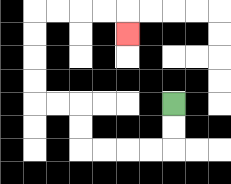{'start': '[7, 4]', 'end': '[5, 1]', 'path_directions': 'D,D,L,L,L,L,U,U,L,L,U,U,U,U,R,R,R,R,D', 'path_coordinates': '[[7, 4], [7, 5], [7, 6], [6, 6], [5, 6], [4, 6], [3, 6], [3, 5], [3, 4], [2, 4], [1, 4], [1, 3], [1, 2], [1, 1], [1, 0], [2, 0], [3, 0], [4, 0], [5, 0], [5, 1]]'}